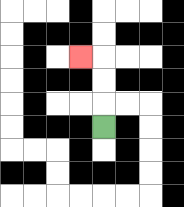{'start': '[4, 5]', 'end': '[3, 2]', 'path_directions': 'U,U,U,L', 'path_coordinates': '[[4, 5], [4, 4], [4, 3], [4, 2], [3, 2]]'}